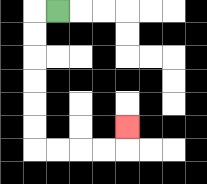{'start': '[2, 0]', 'end': '[5, 5]', 'path_directions': 'L,D,D,D,D,D,D,R,R,R,R,U', 'path_coordinates': '[[2, 0], [1, 0], [1, 1], [1, 2], [1, 3], [1, 4], [1, 5], [1, 6], [2, 6], [3, 6], [4, 6], [5, 6], [5, 5]]'}